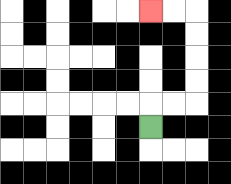{'start': '[6, 5]', 'end': '[6, 0]', 'path_directions': 'U,R,R,U,U,U,U,L,L', 'path_coordinates': '[[6, 5], [6, 4], [7, 4], [8, 4], [8, 3], [8, 2], [8, 1], [8, 0], [7, 0], [6, 0]]'}